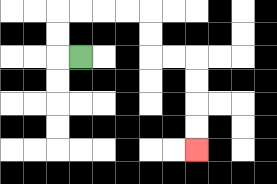{'start': '[3, 2]', 'end': '[8, 6]', 'path_directions': 'L,U,U,R,R,R,R,D,D,R,R,D,D,D,D', 'path_coordinates': '[[3, 2], [2, 2], [2, 1], [2, 0], [3, 0], [4, 0], [5, 0], [6, 0], [6, 1], [6, 2], [7, 2], [8, 2], [8, 3], [8, 4], [8, 5], [8, 6]]'}